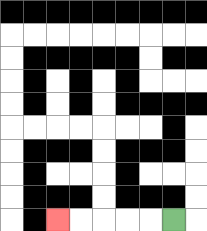{'start': '[7, 9]', 'end': '[2, 9]', 'path_directions': 'L,L,L,L,L', 'path_coordinates': '[[7, 9], [6, 9], [5, 9], [4, 9], [3, 9], [2, 9]]'}